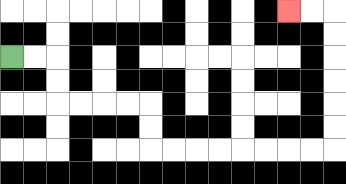{'start': '[0, 2]', 'end': '[12, 0]', 'path_directions': 'R,R,D,D,R,R,R,R,D,D,R,R,R,R,R,R,R,R,U,U,U,U,U,U,L,L', 'path_coordinates': '[[0, 2], [1, 2], [2, 2], [2, 3], [2, 4], [3, 4], [4, 4], [5, 4], [6, 4], [6, 5], [6, 6], [7, 6], [8, 6], [9, 6], [10, 6], [11, 6], [12, 6], [13, 6], [14, 6], [14, 5], [14, 4], [14, 3], [14, 2], [14, 1], [14, 0], [13, 0], [12, 0]]'}